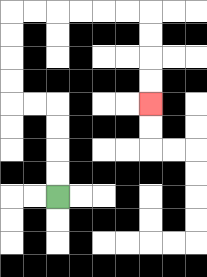{'start': '[2, 8]', 'end': '[6, 4]', 'path_directions': 'U,U,U,U,L,L,U,U,U,U,R,R,R,R,R,R,D,D,D,D', 'path_coordinates': '[[2, 8], [2, 7], [2, 6], [2, 5], [2, 4], [1, 4], [0, 4], [0, 3], [0, 2], [0, 1], [0, 0], [1, 0], [2, 0], [3, 0], [4, 0], [5, 0], [6, 0], [6, 1], [6, 2], [6, 3], [6, 4]]'}